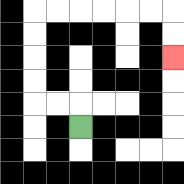{'start': '[3, 5]', 'end': '[7, 2]', 'path_directions': 'U,L,L,U,U,U,U,R,R,R,R,R,R,D,D', 'path_coordinates': '[[3, 5], [3, 4], [2, 4], [1, 4], [1, 3], [1, 2], [1, 1], [1, 0], [2, 0], [3, 0], [4, 0], [5, 0], [6, 0], [7, 0], [7, 1], [7, 2]]'}